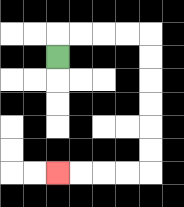{'start': '[2, 2]', 'end': '[2, 7]', 'path_directions': 'U,R,R,R,R,D,D,D,D,D,D,L,L,L,L', 'path_coordinates': '[[2, 2], [2, 1], [3, 1], [4, 1], [5, 1], [6, 1], [6, 2], [6, 3], [6, 4], [6, 5], [6, 6], [6, 7], [5, 7], [4, 7], [3, 7], [2, 7]]'}